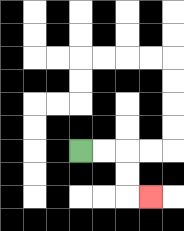{'start': '[3, 6]', 'end': '[6, 8]', 'path_directions': 'R,R,D,D,R', 'path_coordinates': '[[3, 6], [4, 6], [5, 6], [5, 7], [5, 8], [6, 8]]'}